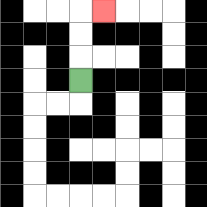{'start': '[3, 3]', 'end': '[4, 0]', 'path_directions': 'U,U,U,R', 'path_coordinates': '[[3, 3], [3, 2], [3, 1], [3, 0], [4, 0]]'}